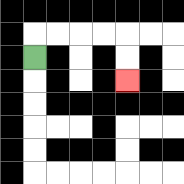{'start': '[1, 2]', 'end': '[5, 3]', 'path_directions': 'U,R,R,R,R,D,D', 'path_coordinates': '[[1, 2], [1, 1], [2, 1], [3, 1], [4, 1], [5, 1], [5, 2], [5, 3]]'}